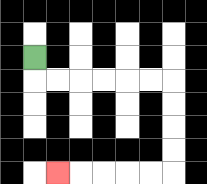{'start': '[1, 2]', 'end': '[2, 7]', 'path_directions': 'D,R,R,R,R,R,R,D,D,D,D,L,L,L,L,L', 'path_coordinates': '[[1, 2], [1, 3], [2, 3], [3, 3], [4, 3], [5, 3], [6, 3], [7, 3], [7, 4], [7, 5], [7, 6], [7, 7], [6, 7], [5, 7], [4, 7], [3, 7], [2, 7]]'}